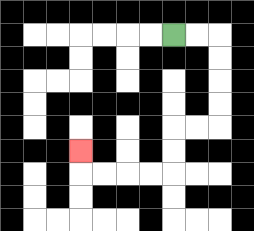{'start': '[7, 1]', 'end': '[3, 6]', 'path_directions': 'R,R,D,D,D,D,L,L,D,D,L,L,L,L,U', 'path_coordinates': '[[7, 1], [8, 1], [9, 1], [9, 2], [9, 3], [9, 4], [9, 5], [8, 5], [7, 5], [7, 6], [7, 7], [6, 7], [5, 7], [4, 7], [3, 7], [3, 6]]'}